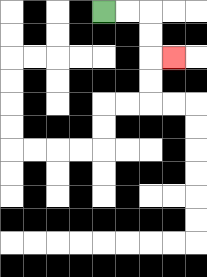{'start': '[4, 0]', 'end': '[7, 2]', 'path_directions': 'R,R,D,D,R', 'path_coordinates': '[[4, 0], [5, 0], [6, 0], [6, 1], [6, 2], [7, 2]]'}